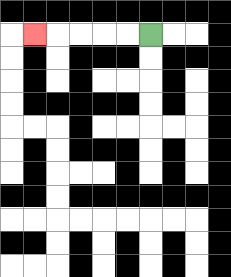{'start': '[6, 1]', 'end': '[1, 1]', 'path_directions': 'L,L,L,L,L', 'path_coordinates': '[[6, 1], [5, 1], [4, 1], [3, 1], [2, 1], [1, 1]]'}